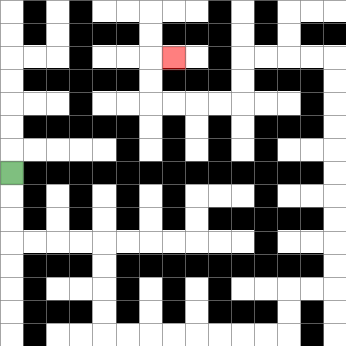{'start': '[0, 7]', 'end': '[7, 2]', 'path_directions': 'D,D,D,R,R,R,R,D,D,D,D,R,R,R,R,R,R,R,R,U,U,R,R,U,U,U,U,U,U,U,U,U,U,L,L,L,L,D,D,L,L,L,L,U,U,R', 'path_coordinates': '[[0, 7], [0, 8], [0, 9], [0, 10], [1, 10], [2, 10], [3, 10], [4, 10], [4, 11], [4, 12], [4, 13], [4, 14], [5, 14], [6, 14], [7, 14], [8, 14], [9, 14], [10, 14], [11, 14], [12, 14], [12, 13], [12, 12], [13, 12], [14, 12], [14, 11], [14, 10], [14, 9], [14, 8], [14, 7], [14, 6], [14, 5], [14, 4], [14, 3], [14, 2], [13, 2], [12, 2], [11, 2], [10, 2], [10, 3], [10, 4], [9, 4], [8, 4], [7, 4], [6, 4], [6, 3], [6, 2], [7, 2]]'}